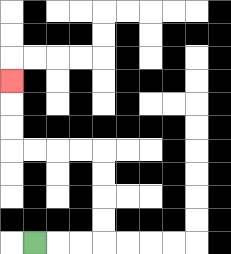{'start': '[1, 10]', 'end': '[0, 3]', 'path_directions': 'R,R,R,U,U,U,U,L,L,L,L,U,U,U', 'path_coordinates': '[[1, 10], [2, 10], [3, 10], [4, 10], [4, 9], [4, 8], [4, 7], [4, 6], [3, 6], [2, 6], [1, 6], [0, 6], [0, 5], [0, 4], [0, 3]]'}